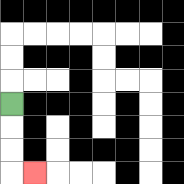{'start': '[0, 4]', 'end': '[1, 7]', 'path_directions': 'D,D,D,R', 'path_coordinates': '[[0, 4], [0, 5], [0, 6], [0, 7], [1, 7]]'}